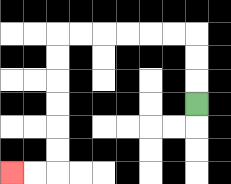{'start': '[8, 4]', 'end': '[0, 7]', 'path_directions': 'U,U,U,L,L,L,L,L,L,D,D,D,D,D,D,L,L', 'path_coordinates': '[[8, 4], [8, 3], [8, 2], [8, 1], [7, 1], [6, 1], [5, 1], [4, 1], [3, 1], [2, 1], [2, 2], [2, 3], [2, 4], [2, 5], [2, 6], [2, 7], [1, 7], [0, 7]]'}